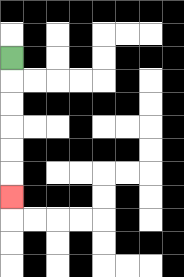{'start': '[0, 2]', 'end': '[0, 8]', 'path_directions': 'D,D,D,D,D,D', 'path_coordinates': '[[0, 2], [0, 3], [0, 4], [0, 5], [0, 6], [0, 7], [0, 8]]'}